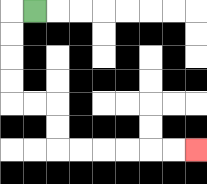{'start': '[1, 0]', 'end': '[8, 6]', 'path_directions': 'L,D,D,D,D,R,R,D,D,R,R,R,R,R,R', 'path_coordinates': '[[1, 0], [0, 0], [0, 1], [0, 2], [0, 3], [0, 4], [1, 4], [2, 4], [2, 5], [2, 6], [3, 6], [4, 6], [5, 6], [6, 6], [7, 6], [8, 6]]'}